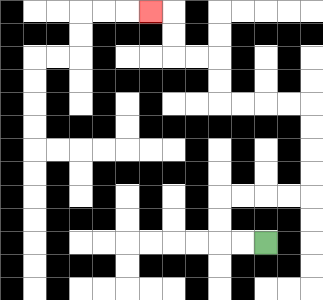{'start': '[11, 10]', 'end': '[6, 0]', 'path_directions': 'L,L,U,U,R,R,R,R,U,U,U,U,L,L,L,L,U,U,L,L,U,U,L', 'path_coordinates': '[[11, 10], [10, 10], [9, 10], [9, 9], [9, 8], [10, 8], [11, 8], [12, 8], [13, 8], [13, 7], [13, 6], [13, 5], [13, 4], [12, 4], [11, 4], [10, 4], [9, 4], [9, 3], [9, 2], [8, 2], [7, 2], [7, 1], [7, 0], [6, 0]]'}